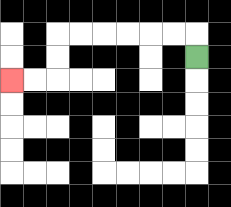{'start': '[8, 2]', 'end': '[0, 3]', 'path_directions': 'U,L,L,L,L,L,L,D,D,L,L', 'path_coordinates': '[[8, 2], [8, 1], [7, 1], [6, 1], [5, 1], [4, 1], [3, 1], [2, 1], [2, 2], [2, 3], [1, 3], [0, 3]]'}